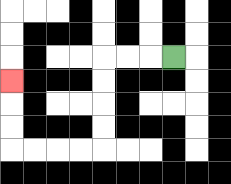{'start': '[7, 2]', 'end': '[0, 3]', 'path_directions': 'L,L,L,D,D,D,D,L,L,L,L,U,U,U', 'path_coordinates': '[[7, 2], [6, 2], [5, 2], [4, 2], [4, 3], [4, 4], [4, 5], [4, 6], [3, 6], [2, 6], [1, 6], [0, 6], [0, 5], [0, 4], [0, 3]]'}